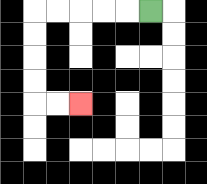{'start': '[6, 0]', 'end': '[3, 4]', 'path_directions': 'L,L,L,L,L,D,D,D,D,R,R', 'path_coordinates': '[[6, 0], [5, 0], [4, 0], [3, 0], [2, 0], [1, 0], [1, 1], [1, 2], [1, 3], [1, 4], [2, 4], [3, 4]]'}